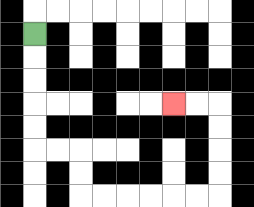{'start': '[1, 1]', 'end': '[7, 4]', 'path_directions': 'D,D,D,D,D,R,R,D,D,R,R,R,R,R,R,U,U,U,U,L,L', 'path_coordinates': '[[1, 1], [1, 2], [1, 3], [1, 4], [1, 5], [1, 6], [2, 6], [3, 6], [3, 7], [3, 8], [4, 8], [5, 8], [6, 8], [7, 8], [8, 8], [9, 8], [9, 7], [9, 6], [9, 5], [9, 4], [8, 4], [7, 4]]'}